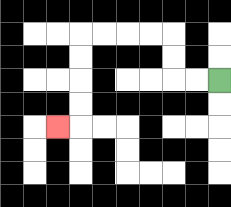{'start': '[9, 3]', 'end': '[2, 5]', 'path_directions': 'L,L,U,U,L,L,L,L,D,D,D,D,L', 'path_coordinates': '[[9, 3], [8, 3], [7, 3], [7, 2], [7, 1], [6, 1], [5, 1], [4, 1], [3, 1], [3, 2], [3, 3], [3, 4], [3, 5], [2, 5]]'}